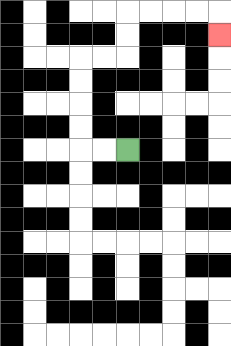{'start': '[5, 6]', 'end': '[9, 1]', 'path_directions': 'L,L,U,U,U,U,R,R,U,U,R,R,R,R,D', 'path_coordinates': '[[5, 6], [4, 6], [3, 6], [3, 5], [3, 4], [3, 3], [3, 2], [4, 2], [5, 2], [5, 1], [5, 0], [6, 0], [7, 0], [8, 0], [9, 0], [9, 1]]'}